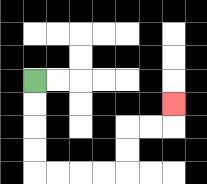{'start': '[1, 3]', 'end': '[7, 4]', 'path_directions': 'D,D,D,D,R,R,R,R,U,U,R,R,U', 'path_coordinates': '[[1, 3], [1, 4], [1, 5], [1, 6], [1, 7], [2, 7], [3, 7], [4, 7], [5, 7], [5, 6], [5, 5], [6, 5], [7, 5], [7, 4]]'}